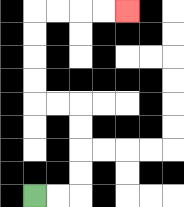{'start': '[1, 8]', 'end': '[5, 0]', 'path_directions': 'R,R,U,U,U,U,L,L,U,U,U,U,R,R,R,R', 'path_coordinates': '[[1, 8], [2, 8], [3, 8], [3, 7], [3, 6], [3, 5], [3, 4], [2, 4], [1, 4], [1, 3], [1, 2], [1, 1], [1, 0], [2, 0], [3, 0], [4, 0], [5, 0]]'}